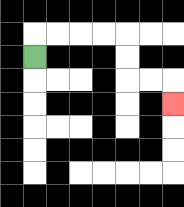{'start': '[1, 2]', 'end': '[7, 4]', 'path_directions': 'U,R,R,R,R,D,D,R,R,D', 'path_coordinates': '[[1, 2], [1, 1], [2, 1], [3, 1], [4, 1], [5, 1], [5, 2], [5, 3], [6, 3], [7, 3], [7, 4]]'}